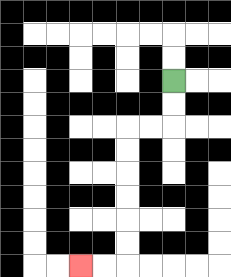{'start': '[7, 3]', 'end': '[3, 11]', 'path_directions': 'D,D,L,L,D,D,D,D,D,D,L,L', 'path_coordinates': '[[7, 3], [7, 4], [7, 5], [6, 5], [5, 5], [5, 6], [5, 7], [5, 8], [5, 9], [5, 10], [5, 11], [4, 11], [3, 11]]'}